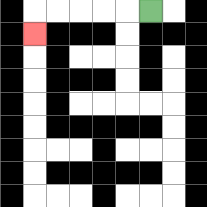{'start': '[6, 0]', 'end': '[1, 1]', 'path_directions': 'L,L,L,L,L,D', 'path_coordinates': '[[6, 0], [5, 0], [4, 0], [3, 0], [2, 0], [1, 0], [1, 1]]'}